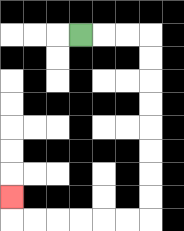{'start': '[3, 1]', 'end': '[0, 8]', 'path_directions': 'R,R,R,D,D,D,D,D,D,D,D,L,L,L,L,L,L,U', 'path_coordinates': '[[3, 1], [4, 1], [5, 1], [6, 1], [6, 2], [6, 3], [6, 4], [6, 5], [6, 6], [6, 7], [6, 8], [6, 9], [5, 9], [4, 9], [3, 9], [2, 9], [1, 9], [0, 9], [0, 8]]'}